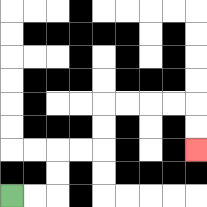{'start': '[0, 8]', 'end': '[8, 6]', 'path_directions': 'R,R,U,U,R,R,U,U,R,R,R,R,D,D', 'path_coordinates': '[[0, 8], [1, 8], [2, 8], [2, 7], [2, 6], [3, 6], [4, 6], [4, 5], [4, 4], [5, 4], [6, 4], [7, 4], [8, 4], [8, 5], [8, 6]]'}